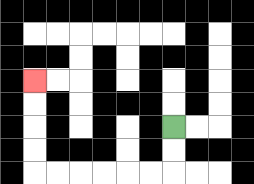{'start': '[7, 5]', 'end': '[1, 3]', 'path_directions': 'D,D,L,L,L,L,L,L,U,U,U,U', 'path_coordinates': '[[7, 5], [7, 6], [7, 7], [6, 7], [5, 7], [4, 7], [3, 7], [2, 7], [1, 7], [1, 6], [1, 5], [1, 4], [1, 3]]'}